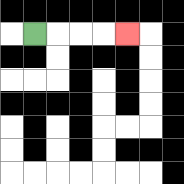{'start': '[1, 1]', 'end': '[5, 1]', 'path_directions': 'R,R,R,R', 'path_coordinates': '[[1, 1], [2, 1], [3, 1], [4, 1], [5, 1]]'}